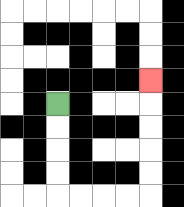{'start': '[2, 4]', 'end': '[6, 3]', 'path_directions': 'D,D,D,D,R,R,R,R,U,U,U,U,U', 'path_coordinates': '[[2, 4], [2, 5], [2, 6], [2, 7], [2, 8], [3, 8], [4, 8], [5, 8], [6, 8], [6, 7], [6, 6], [6, 5], [6, 4], [6, 3]]'}